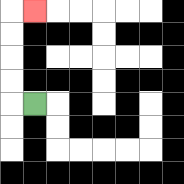{'start': '[1, 4]', 'end': '[1, 0]', 'path_directions': 'L,U,U,U,U,R', 'path_coordinates': '[[1, 4], [0, 4], [0, 3], [0, 2], [0, 1], [0, 0], [1, 0]]'}